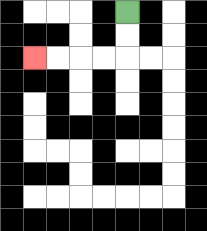{'start': '[5, 0]', 'end': '[1, 2]', 'path_directions': 'D,D,L,L,L,L', 'path_coordinates': '[[5, 0], [5, 1], [5, 2], [4, 2], [3, 2], [2, 2], [1, 2]]'}